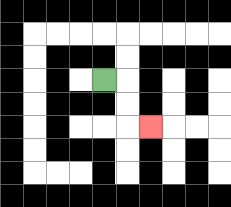{'start': '[4, 3]', 'end': '[6, 5]', 'path_directions': 'R,D,D,R', 'path_coordinates': '[[4, 3], [5, 3], [5, 4], [5, 5], [6, 5]]'}